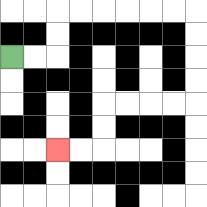{'start': '[0, 2]', 'end': '[2, 6]', 'path_directions': 'R,R,U,U,R,R,R,R,R,R,D,D,D,D,L,L,L,L,D,D,L,L', 'path_coordinates': '[[0, 2], [1, 2], [2, 2], [2, 1], [2, 0], [3, 0], [4, 0], [5, 0], [6, 0], [7, 0], [8, 0], [8, 1], [8, 2], [8, 3], [8, 4], [7, 4], [6, 4], [5, 4], [4, 4], [4, 5], [4, 6], [3, 6], [2, 6]]'}